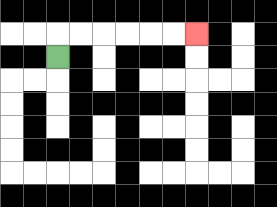{'start': '[2, 2]', 'end': '[8, 1]', 'path_directions': 'U,R,R,R,R,R,R', 'path_coordinates': '[[2, 2], [2, 1], [3, 1], [4, 1], [5, 1], [6, 1], [7, 1], [8, 1]]'}